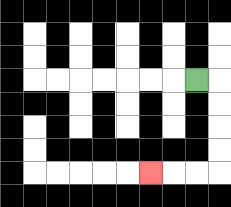{'start': '[8, 3]', 'end': '[6, 7]', 'path_directions': 'R,D,D,D,D,L,L,L', 'path_coordinates': '[[8, 3], [9, 3], [9, 4], [9, 5], [9, 6], [9, 7], [8, 7], [7, 7], [6, 7]]'}